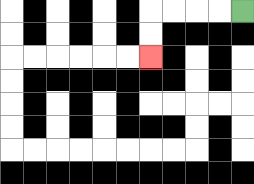{'start': '[10, 0]', 'end': '[6, 2]', 'path_directions': 'L,L,L,L,D,D', 'path_coordinates': '[[10, 0], [9, 0], [8, 0], [7, 0], [6, 0], [6, 1], [6, 2]]'}